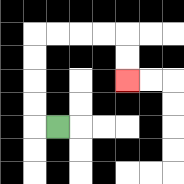{'start': '[2, 5]', 'end': '[5, 3]', 'path_directions': 'L,U,U,U,U,R,R,R,R,D,D', 'path_coordinates': '[[2, 5], [1, 5], [1, 4], [1, 3], [1, 2], [1, 1], [2, 1], [3, 1], [4, 1], [5, 1], [5, 2], [5, 3]]'}